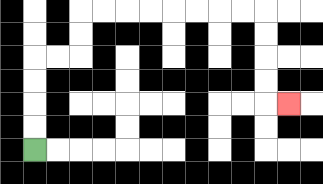{'start': '[1, 6]', 'end': '[12, 4]', 'path_directions': 'U,U,U,U,R,R,U,U,R,R,R,R,R,R,R,R,D,D,D,D,R', 'path_coordinates': '[[1, 6], [1, 5], [1, 4], [1, 3], [1, 2], [2, 2], [3, 2], [3, 1], [3, 0], [4, 0], [5, 0], [6, 0], [7, 0], [8, 0], [9, 0], [10, 0], [11, 0], [11, 1], [11, 2], [11, 3], [11, 4], [12, 4]]'}